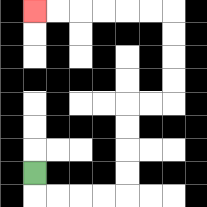{'start': '[1, 7]', 'end': '[1, 0]', 'path_directions': 'D,R,R,R,R,U,U,U,U,R,R,U,U,U,U,L,L,L,L,L,L', 'path_coordinates': '[[1, 7], [1, 8], [2, 8], [3, 8], [4, 8], [5, 8], [5, 7], [5, 6], [5, 5], [5, 4], [6, 4], [7, 4], [7, 3], [7, 2], [7, 1], [7, 0], [6, 0], [5, 0], [4, 0], [3, 0], [2, 0], [1, 0]]'}